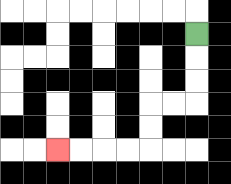{'start': '[8, 1]', 'end': '[2, 6]', 'path_directions': 'D,D,D,L,L,D,D,L,L,L,L', 'path_coordinates': '[[8, 1], [8, 2], [8, 3], [8, 4], [7, 4], [6, 4], [6, 5], [6, 6], [5, 6], [4, 6], [3, 6], [2, 6]]'}